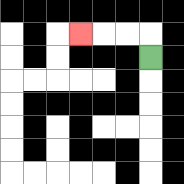{'start': '[6, 2]', 'end': '[3, 1]', 'path_directions': 'U,L,L,L', 'path_coordinates': '[[6, 2], [6, 1], [5, 1], [4, 1], [3, 1]]'}